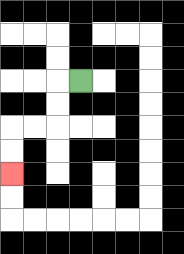{'start': '[3, 3]', 'end': '[0, 7]', 'path_directions': 'L,D,D,L,L,D,D', 'path_coordinates': '[[3, 3], [2, 3], [2, 4], [2, 5], [1, 5], [0, 5], [0, 6], [0, 7]]'}